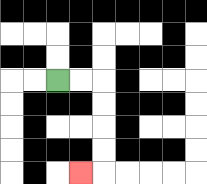{'start': '[2, 3]', 'end': '[3, 7]', 'path_directions': 'R,R,D,D,D,D,L', 'path_coordinates': '[[2, 3], [3, 3], [4, 3], [4, 4], [4, 5], [4, 6], [4, 7], [3, 7]]'}